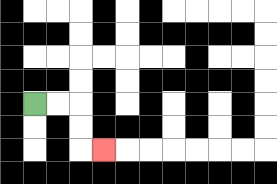{'start': '[1, 4]', 'end': '[4, 6]', 'path_directions': 'R,R,D,D,R', 'path_coordinates': '[[1, 4], [2, 4], [3, 4], [3, 5], [3, 6], [4, 6]]'}